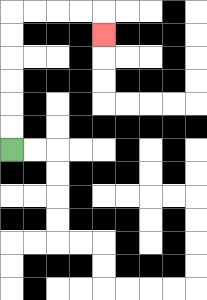{'start': '[0, 6]', 'end': '[4, 1]', 'path_directions': 'U,U,U,U,U,U,R,R,R,R,D', 'path_coordinates': '[[0, 6], [0, 5], [0, 4], [0, 3], [0, 2], [0, 1], [0, 0], [1, 0], [2, 0], [3, 0], [4, 0], [4, 1]]'}